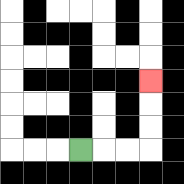{'start': '[3, 6]', 'end': '[6, 3]', 'path_directions': 'R,R,R,U,U,U', 'path_coordinates': '[[3, 6], [4, 6], [5, 6], [6, 6], [6, 5], [6, 4], [6, 3]]'}